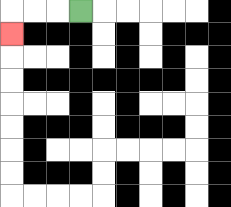{'start': '[3, 0]', 'end': '[0, 1]', 'path_directions': 'L,L,L,D', 'path_coordinates': '[[3, 0], [2, 0], [1, 0], [0, 0], [0, 1]]'}